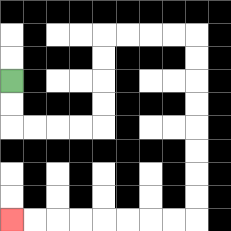{'start': '[0, 3]', 'end': '[0, 9]', 'path_directions': 'D,D,R,R,R,R,U,U,U,U,R,R,R,R,D,D,D,D,D,D,D,D,L,L,L,L,L,L,L,L', 'path_coordinates': '[[0, 3], [0, 4], [0, 5], [1, 5], [2, 5], [3, 5], [4, 5], [4, 4], [4, 3], [4, 2], [4, 1], [5, 1], [6, 1], [7, 1], [8, 1], [8, 2], [8, 3], [8, 4], [8, 5], [8, 6], [8, 7], [8, 8], [8, 9], [7, 9], [6, 9], [5, 9], [4, 9], [3, 9], [2, 9], [1, 9], [0, 9]]'}